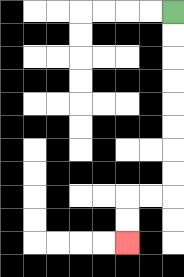{'start': '[7, 0]', 'end': '[5, 10]', 'path_directions': 'D,D,D,D,D,D,D,D,L,L,D,D', 'path_coordinates': '[[7, 0], [7, 1], [7, 2], [7, 3], [7, 4], [7, 5], [7, 6], [7, 7], [7, 8], [6, 8], [5, 8], [5, 9], [5, 10]]'}